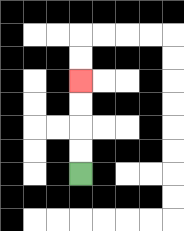{'start': '[3, 7]', 'end': '[3, 3]', 'path_directions': 'U,U,U,U', 'path_coordinates': '[[3, 7], [3, 6], [3, 5], [3, 4], [3, 3]]'}